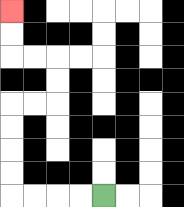{'start': '[4, 8]', 'end': '[0, 0]', 'path_directions': 'L,L,L,L,U,U,U,U,R,R,U,U,L,L,U,U', 'path_coordinates': '[[4, 8], [3, 8], [2, 8], [1, 8], [0, 8], [0, 7], [0, 6], [0, 5], [0, 4], [1, 4], [2, 4], [2, 3], [2, 2], [1, 2], [0, 2], [0, 1], [0, 0]]'}